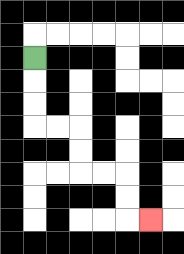{'start': '[1, 2]', 'end': '[6, 9]', 'path_directions': 'D,D,D,R,R,D,D,R,R,D,D,R', 'path_coordinates': '[[1, 2], [1, 3], [1, 4], [1, 5], [2, 5], [3, 5], [3, 6], [3, 7], [4, 7], [5, 7], [5, 8], [5, 9], [6, 9]]'}